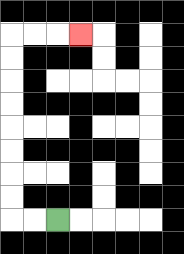{'start': '[2, 9]', 'end': '[3, 1]', 'path_directions': 'L,L,U,U,U,U,U,U,U,U,R,R,R', 'path_coordinates': '[[2, 9], [1, 9], [0, 9], [0, 8], [0, 7], [0, 6], [0, 5], [0, 4], [0, 3], [0, 2], [0, 1], [1, 1], [2, 1], [3, 1]]'}